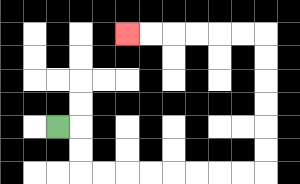{'start': '[2, 5]', 'end': '[5, 1]', 'path_directions': 'R,D,D,R,R,R,R,R,R,R,R,U,U,U,U,U,U,L,L,L,L,L,L', 'path_coordinates': '[[2, 5], [3, 5], [3, 6], [3, 7], [4, 7], [5, 7], [6, 7], [7, 7], [8, 7], [9, 7], [10, 7], [11, 7], [11, 6], [11, 5], [11, 4], [11, 3], [11, 2], [11, 1], [10, 1], [9, 1], [8, 1], [7, 1], [6, 1], [5, 1]]'}